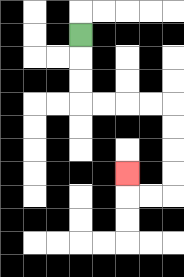{'start': '[3, 1]', 'end': '[5, 7]', 'path_directions': 'D,D,D,R,R,R,R,D,D,D,D,L,L,U', 'path_coordinates': '[[3, 1], [3, 2], [3, 3], [3, 4], [4, 4], [5, 4], [6, 4], [7, 4], [7, 5], [7, 6], [7, 7], [7, 8], [6, 8], [5, 8], [5, 7]]'}